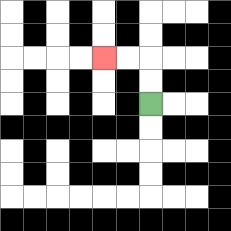{'start': '[6, 4]', 'end': '[4, 2]', 'path_directions': 'U,U,L,L', 'path_coordinates': '[[6, 4], [6, 3], [6, 2], [5, 2], [4, 2]]'}